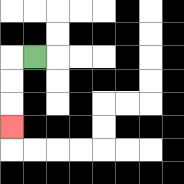{'start': '[1, 2]', 'end': '[0, 5]', 'path_directions': 'L,D,D,D', 'path_coordinates': '[[1, 2], [0, 2], [0, 3], [0, 4], [0, 5]]'}